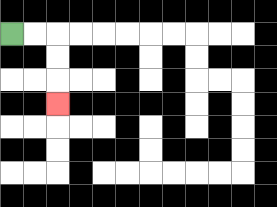{'start': '[0, 1]', 'end': '[2, 4]', 'path_directions': 'R,R,D,D,D', 'path_coordinates': '[[0, 1], [1, 1], [2, 1], [2, 2], [2, 3], [2, 4]]'}